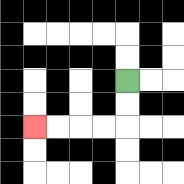{'start': '[5, 3]', 'end': '[1, 5]', 'path_directions': 'D,D,L,L,L,L', 'path_coordinates': '[[5, 3], [5, 4], [5, 5], [4, 5], [3, 5], [2, 5], [1, 5]]'}